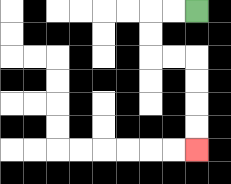{'start': '[8, 0]', 'end': '[8, 6]', 'path_directions': 'L,L,D,D,R,R,D,D,D,D', 'path_coordinates': '[[8, 0], [7, 0], [6, 0], [6, 1], [6, 2], [7, 2], [8, 2], [8, 3], [8, 4], [8, 5], [8, 6]]'}